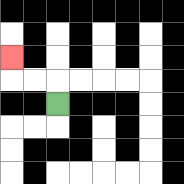{'start': '[2, 4]', 'end': '[0, 2]', 'path_directions': 'U,L,L,U', 'path_coordinates': '[[2, 4], [2, 3], [1, 3], [0, 3], [0, 2]]'}